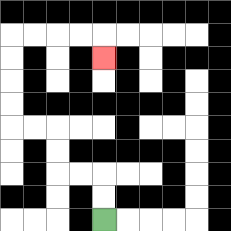{'start': '[4, 9]', 'end': '[4, 2]', 'path_directions': 'U,U,L,L,U,U,L,L,U,U,U,U,R,R,R,R,D', 'path_coordinates': '[[4, 9], [4, 8], [4, 7], [3, 7], [2, 7], [2, 6], [2, 5], [1, 5], [0, 5], [0, 4], [0, 3], [0, 2], [0, 1], [1, 1], [2, 1], [3, 1], [4, 1], [4, 2]]'}